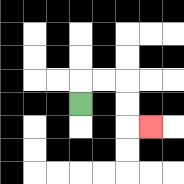{'start': '[3, 4]', 'end': '[6, 5]', 'path_directions': 'U,R,R,D,D,R', 'path_coordinates': '[[3, 4], [3, 3], [4, 3], [5, 3], [5, 4], [5, 5], [6, 5]]'}